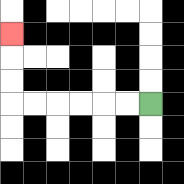{'start': '[6, 4]', 'end': '[0, 1]', 'path_directions': 'L,L,L,L,L,L,U,U,U', 'path_coordinates': '[[6, 4], [5, 4], [4, 4], [3, 4], [2, 4], [1, 4], [0, 4], [0, 3], [0, 2], [0, 1]]'}